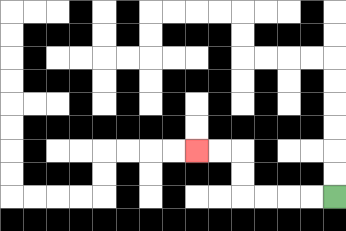{'start': '[14, 8]', 'end': '[8, 6]', 'path_directions': 'L,L,L,L,U,U,L,L', 'path_coordinates': '[[14, 8], [13, 8], [12, 8], [11, 8], [10, 8], [10, 7], [10, 6], [9, 6], [8, 6]]'}